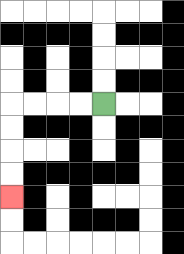{'start': '[4, 4]', 'end': '[0, 8]', 'path_directions': 'L,L,L,L,D,D,D,D', 'path_coordinates': '[[4, 4], [3, 4], [2, 4], [1, 4], [0, 4], [0, 5], [0, 6], [0, 7], [0, 8]]'}